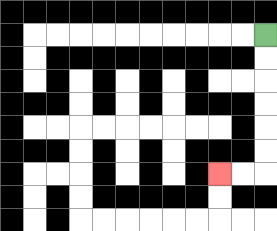{'start': '[11, 1]', 'end': '[9, 7]', 'path_directions': 'D,D,D,D,D,D,L,L', 'path_coordinates': '[[11, 1], [11, 2], [11, 3], [11, 4], [11, 5], [11, 6], [11, 7], [10, 7], [9, 7]]'}